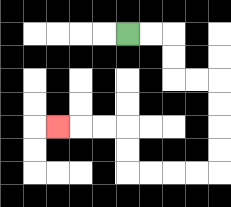{'start': '[5, 1]', 'end': '[2, 5]', 'path_directions': 'R,R,D,D,R,R,D,D,D,D,L,L,L,L,U,U,L,L,L', 'path_coordinates': '[[5, 1], [6, 1], [7, 1], [7, 2], [7, 3], [8, 3], [9, 3], [9, 4], [9, 5], [9, 6], [9, 7], [8, 7], [7, 7], [6, 7], [5, 7], [5, 6], [5, 5], [4, 5], [3, 5], [2, 5]]'}